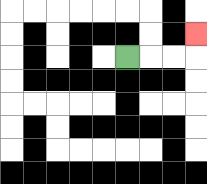{'start': '[5, 2]', 'end': '[8, 1]', 'path_directions': 'R,R,R,U', 'path_coordinates': '[[5, 2], [6, 2], [7, 2], [8, 2], [8, 1]]'}